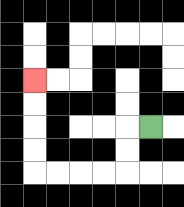{'start': '[6, 5]', 'end': '[1, 3]', 'path_directions': 'L,D,D,L,L,L,L,U,U,U,U', 'path_coordinates': '[[6, 5], [5, 5], [5, 6], [5, 7], [4, 7], [3, 7], [2, 7], [1, 7], [1, 6], [1, 5], [1, 4], [1, 3]]'}